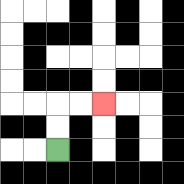{'start': '[2, 6]', 'end': '[4, 4]', 'path_directions': 'U,U,R,R', 'path_coordinates': '[[2, 6], [2, 5], [2, 4], [3, 4], [4, 4]]'}